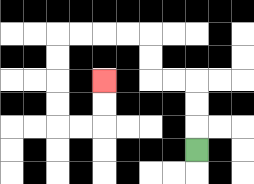{'start': '[8, 6]', 'end': '[4, 3]', 'path_directions': 'U,U,U,L,L,U,U,L,L,L,L,D,D,D,D,R,R,U,U', 'path_coordinates': '[[8, 6], [8, 5], [8, 4], [8, 3], [7, 3], [6, 3], [6, 2], [6, 1], [5, 1], [4, 1], [3, 1], [2, 1], [2, 2], [2, 3], [2, 4], [2, 5], [3, 5], [4, 5], [4, 4], [4, 3]]'}